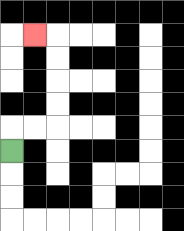{'start': '[0, 6]', 'end': '[1, 1]', 'path_directions': 'U,R,R,U,U,U,U,L', 'path_coordinates': '[[0, 6], [0, 5], [1, 5], [2, 5], [2, 4], [2, 3], [2, 2], [2, 1], [1, 1]]'}